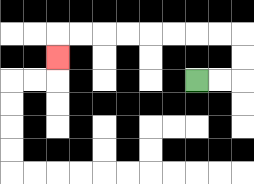{'start': '[8, 3]', 'end': '[2, 2]', 'path_directions': 'R,R,U,U,L,L,L,L,L,L,L,L,D', 'path_coordinates': '[[8, 3], [9, 3], [10, 3], [10, 2], [10, 1], [9, 1], [8, 1], [7, 1], [6, 1], [5, 1], [4, 1], [3, 1], [2, 1], [2, 2]]'}